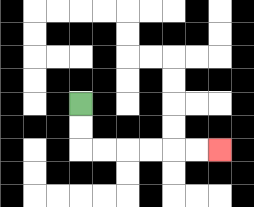{'start': '[3, 4]', 'end': '[9, 6]', 'path_directions': 'D,D,R,R,R,R,R,R', 'path_coordinates': '[[3, 4], [3, 5], [3, 6], [4, 6], [5, 6], [6, 6], [7, 6], [8, 6], [9, 6]]'}